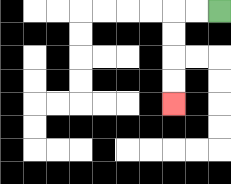{'start': '[9, 0]', 'end': '[7, 4]', 'path_directions': 'L,L,D,D,D,D', 'path_coordinates': '[[9, 0], [8, 0], [7, 0], [7, 1], [7, 2], [7, 3], [7, 4]]'}